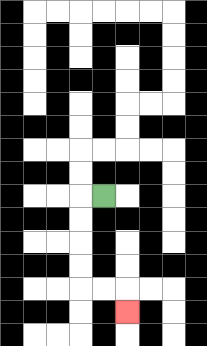{'start': '[4, 8]', 'end': '[5, 13]', 'path_directions': 'L,D,D,D,D,R,R,D', 'path_coordinates': '[[4, 8], [3, 8], [3, 9], [3, 10], [3, 11], [3, 12], [4, 12], [5, 12], [5, 13]]'}